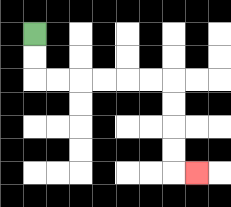{'start': '[1, 1]', 'end': '[8, 7]', 'path_directions': 'D,D,R,R,R,R,R,R,D,D,D,D,R', 'path_coordinates': '[[1, 1], [1, 2], [1, 3], [2, 3], [3, 3], [4, 3], [5, 3], [6, 3], [7, 3], [7, 4], [7, 5], [7, 6], [7, 7], [8, 7]]'}